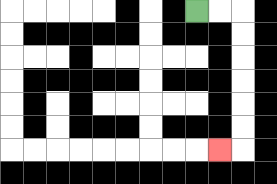{'start': '[8, 0]', 'end': '[9, 6]', 'path_directions': 'R,R,D,D,D,D,D,D,L', 'path_coordinates': '[[8, 0], [9, 0], [10, 0], [10, 1], [10, 2], [10, 3], [10, 4], [10, 5], [10, 6], [9, 6]]'}